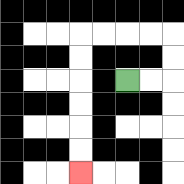{'start': '[5, 3]', 'end': '[3, 7]', 'path_directions': 'R,R,U,U,L,L,L,L,D,D,D,D,D,D', 'path_coordinates': '[[5, 3], [6, 3], [7, 3], [7, 2], [7, 1], [6, 1], [5, 1], [4, 1], [3, 1], [3, 2], [3, 3], [3, 4], [3, 5], [3, 6], [3, 7]]'}